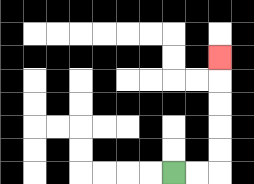{'start': '[7, 7]', 'end': '[9, 2]', 'path_directions': 'R,R,U,U,U,U,U', 'path_coordinates': '[[7, 7], [8, 7], [9, 7], [9, 6], [9, 5], [9, 4], [9, 3], [9, 2]]'}